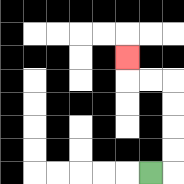{'start': '[6, 7]', 'end': '[5, 2]', 'path_directions': 'R,U,U,U,U,L,L,U', 'path_coordinates': '[[6, 7], [7, 7], [7, 6], [7, 5], [7, 4], [7, 3], [6, 3], [5, 3], [5, 2]]'}